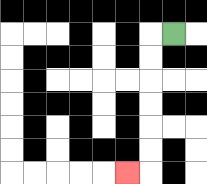{'start': '[7, 1]', 'end': '[5, 7]', 'path_directions': 'L,D,D,D,D,D,D,L', 'path_coordinates': '[[7, 1], [6, 1], [6, 2], [6, 3], [6, 4], [6, 5], [6, 6], [6, 7], [5, 7]]'}